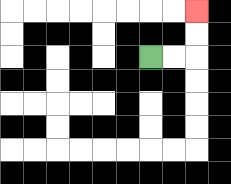{'start': '[6, 2]', 'end': '[8, 0]', 'path_directions': 'R,R,U,U', 'path_coordinates': '[[6, 2], [7, 2], [8, 2], [8, 1], [8, 0]]'}